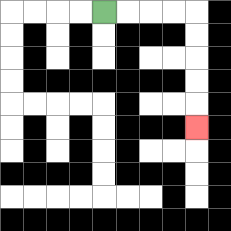{'start': '[4, 0]', 'end': '[8, 5]', 'path_directions': 'R,R,R,R,D,D,D,D,D', 'path_coordinates': '[[4, 0], [5, 0], [6, 0], [7, 0], [8, 0], [8, 1], [8, 2], [8, 3], [8, 4], [8, 5]]'}